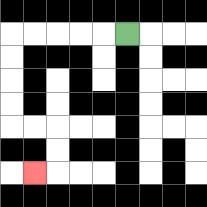{'start': '[5, 1]', 'end': '[1, 7]', 'path_directions': 'L,L,L,L,L,D,D,D,D,R,R,D,D,L', 'path_coordinates': '[[5, 1], [4, 1], [3, 1], [2, 1], [1, 1], [0, 1], [0, 2], [0, 3], [0, 4], [0, 5], [1, 5], [2, 5], [2, 6], [2, 7], [1, 7]]'}